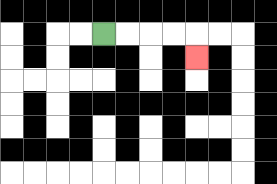{'start': '[4, 1]', 'end': '[8, 2]', 'path_directions': 'R,R,R,R,D', 'path_coordinates': '[[4, 1], [5, 1], [6, 1], [7, 1], [8, 1], [8, 2]]'}